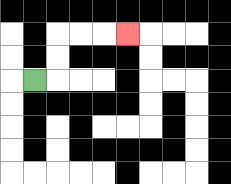{'start': '[1, 3]', 'end': '[5, 1]', 'path_directions': 'R,U,U,R,R,R', 'path_coordinates': '[[1, 3], [2, 3], [2, 2], [2, 1], [3, 1], [4, 1], [5, 1]]'}